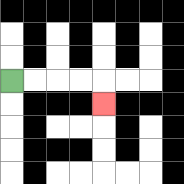{'start': '[0, 3]', 'end': '[4, 4]', 'path_directions': 'R,R,R,R,D', 'path_coordinates': '[[0, 3], [1, 3], [2, 3], [3, 3], [4, 3], [4, 4]]'}